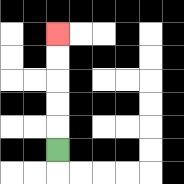{'start': '[2, 6]', 'end': '[2, 1]', 'path_directions': 'U,U,U,U,U', 'path_coordinates': '[[2, 6], [2, 5], [2, 4], [2, 3], [2, 2], [2, 1]]'}